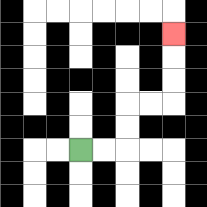{'start': '[3, 6]', 'end': '[7, 1]', 'path_directions': 'R,R,U,U,R,R,U,U,U', 'path_coordinates': '[[3, 6], [4, 6], [5, 6], [5, 5], [5, 4], [6, 4], [7, 4], [7, 3], [7, 2], [7, 1]]'}